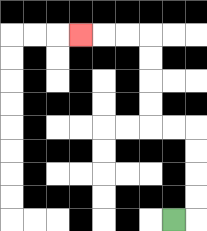{'start': '[7, 9]', 'end': '[3, 1]', 'path_directions': 'R,U,U,U,U,L,L,U,U,U,U,L,L,L', 'path_coordinates': '[[7, 9], [8, 9], [8, 8], [8, 7], [8, 6], [8, 5], [7, 5], [6, 5], [6, 4], [6, 3], [6, 2], [6, 1], [5, 1], [4, 1], [3, 1]]'}